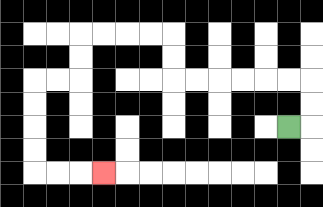{'start': '[12, 5]', 'end': '[4, 7]', 'path_directions': 'R,U,U,L,L,L,L,L,L,U,U,L,L,L,L,D,D,L,L,D,D,D,D,R,R,R', 'path_coordinates': '[[12, 5], [13, 5], [13, 4], [13, 3], [12, 3], [11, 3], [10, 3], [9, 3], [8, 3], [7, 3], [7, 2], [7, 1], [6, 1], [5, 1], [4, 1], [3, 1], [3, 2], [3, 3], [2, 3], [1, 3], [1, 4], [1, 5], [1, 6], [1, 7], [2, 7], [3, 7], [4, 7]]'}